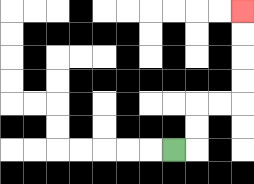{'start': '[7, 6]', 'end': '[10, 0]', 'path_directions': 'R,U,U,R,R,U,U,U,U', 'path_coordinates': '[[7, 6], [8, 6], [8, 5], [8, 4], [9, 4], [10, 4], [10, 3], [10, 2], [10, 1], [10, 0]]'}